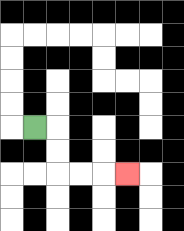{'start': '[1, 5]', 'end': '[5, 7]', 'path_directions': 'R,D,D,R,R,R', 'path_coordinates': '[[1, 5], [2, 5], [2, 6], [2, 7], [3, 7], [4, 7], [5, 7]]'}